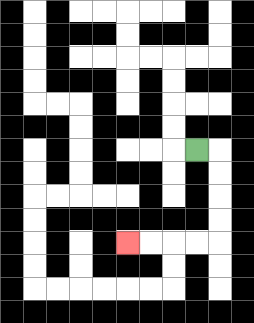{'start': '[8, 6]', 'end': '[5, 10]', 'path_directions': 'R,D,D,D,D,L,L,L,L', 'path_coordinates': '[[8, 6], [9, 6], [9, 7], [9, 8], [9, 9], [9, 10], [8, 10], [7, 10], [6, 10], [5, 10]]'}